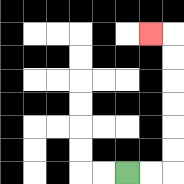{'start': '[5, 7]', 'end': '[6, 1]', 'path_directions': 'R,R,U,U,U,U,U,U,L', 'path_coordinates': '[[5, 7], [6, 7], [7, 7], [7, 6], [7, 5], [7, 4], [7, 3], [7, 2], [7, 1], [6, 1]]'}